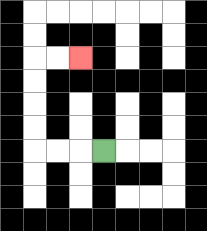{'start': '[4, 6]', 'end': '[3, 2]', 'path_directions': 'L,L,L,U,U,U,U,R,R', 'path_coordinates': '[[4, 6], [3, 6], [2, 6], [1, 6], [1, 5], [1, 4], [1, 3], [1, 2], [2, 2], [3, 2]]'}